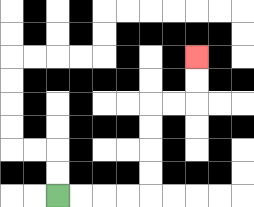{'start': '[2, 8]', 'end': '[8, 2]', 'path_directions': 'R,R,R,R,U,U,U,U,R,R,U,U', 'path_coordinates': '[[2, 8], [3, 8], [4, 8], [5, 8], [6, 8], [6, 7], [6, 6], [6, 5], [6, 4], [7, 4], [8, 4], [8, 3], [8, 2]]'}